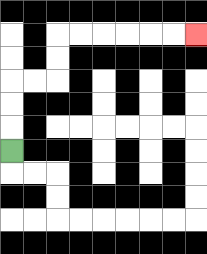{'start': '[0, 6]', 'end': '[8, 1]', 'path_directions': 'U,U,U,R,R,U,U,R,R,R,R,R,R', 'path_coordinates': '[[0, 6], [0, 5], [0, 4], [0, 3], [1, 3], [2, 3], [2, 2], [2, 1], [3, 1], [4, 1], [5, 1], [6, 1], [7, 1], [8, 1]]'}